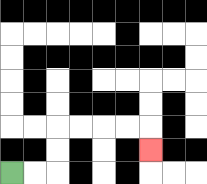{'start': '[0, 7]', 'end': '[6, 6]', 'path_directions': 'R,R,U,U,R,R,R,R,D', 'path_coordinates': '[[0, 7], [1, 7], [2, 7], [2, 6], [2, 5], [3, 5], [4, 5], [5, 5], [6, 5], [6, 6]]'}